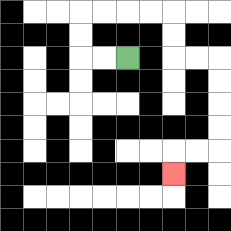{'start': '[5, 2]', 'end': '[7, 7]', 'path_directions': 'L,L,U,U,R,R,R,R,D,D,R,R,D,D,D,D,L,L,D', 'path_coordinates': '[[5, 2], [4, 2], [3, 2], [3, 1], [3, 0], [4, 0], [5, 0], [6, 0], [7, 0], [7, 1], [7, 2], [8, 2], [9, 2], [9, 3], [9, 4], [9, 5], [9, 6], [8, 6], [7, 6], [7, 7]]'}